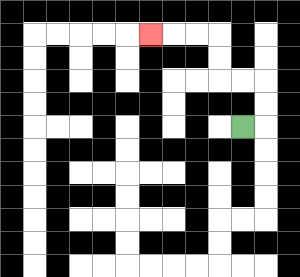{'start': '[10, 5]', 'end': '[6, 1]', 'path_directions': 'R,U,U,L,L,U,U,L,L,L', 'path_coordinates': '[[10, 5], [11, 5], [11, 4], [11, 3], [10, 3], [9, 3], [9, 2], [9, 1], [8, 1], [7, 1], [6, 1]]'}